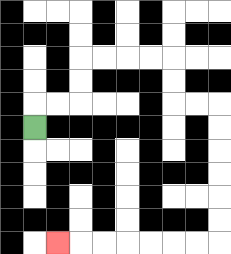{'start': '[1, 5]', 'end': '[2, 10]', 'path_directions': 'U,R,R,U,U,R,R,R,R,D,D,R,R,D,D,D,D,D,D,L,L,L,L,L,L,L', 'path_coordinates': '[[1, 5], [1, 4], [2, 4], [3, 4], [3, 3], [3, 2], [4, 2], [5, 2], [6, 2], [7, 2], [7, 3], [7, 4], [8, 4], [9, 4], [9, 5], [9, 6], [9, 7], [9, 8], [9, 9], [9, 10], [8, 10], [7, 10], [6, 10], [5, 10], [4, 10], [3, 10], [2, 10]]'}